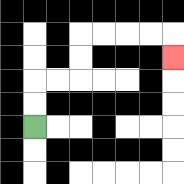{'start': '[1, 5]', 'end': '[7, 2]', 'path_directions': 'U,U,R,R,U,U,R,R,R,R,D', 'path_coordinates': '[[1, 5], [1, 4], [1, 3], [2, 3], [3, 3], [3, 2], [3, 1], [4, 1], [5, 1], [6, 1], [7, 1], [7, 2]]'}